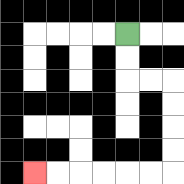{'start': '[5, 1]', 'end': '[1, 7]', 'path_directions': 'D,D,R,R,D,D,D,D,L,L,L,L,L,L', 'path_coordinates': '[[5, 1], [5, 2], [5, 3], [6, 3], [7, 3], [7, 4], [7, 5], [7, 6], [7, 7], [6, 7], [5, 7], [4, 7], [3, 7], [2, 7], [1, 7]]'}